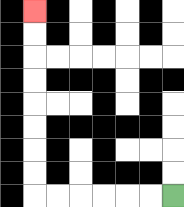{'start': '[7, 8]', 'end': '[1, 0]', 'path_directions': 'L,L,L,L,L,L,U,U,U,U,U,U,U,U', 'path_coordinates': '[[7, 8], [6, 8], [5, 8], [4, 8], [3, 8], [2, 8], [1, 8], [1, 7], [1, 6], [1, 5], [1, 4], [1, 3], [1, 2], [1, 1], [1, 0]]'}